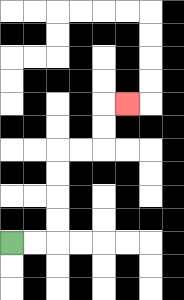{'start': '[0, 10]', 'end': '[5, 4]', 'path_directions': 'R,R,U,U,U,U,R,R,U,U,R', 'path_coordinates': '[[0, 10], [1, 10], [2, 10], [2, 9], [2, 8], [2, 7], [2, 6], [3, 6], [4, 6], [4, 5], [4, 4], [5, 4]]'}